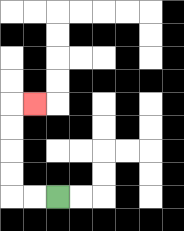{'start': '[2, 8]', 'end': '[1, 4]', 'path_directions': 'L,L,U,U,U,U,R', 'path_coordinates': '[[2, 8], [1, 8], [0, 8], [0, 7], [0, 6], [0, 5], [0, 4], [1, 4]]'}